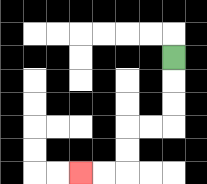{'start': '[7, 2]', 'end': '[3, 7]', 'path_directions': 'D,D,D,L,L,D,D,L,L', 'path_coordinates': '[[7, 2], [7, 3], [7, 4], [7, 5], [6, 5], [5, 5], [5, 6], [5, 7], [4, 7], [3, 7]]'}